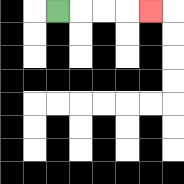{'start': '[2, 0]', 'end': '[6, 0]', 'path_directions': 'R,R,R,R', 'path_coordinates': '[[2, 0], [3, 0], [4, 0], [5, 0], [6, 0]]'}